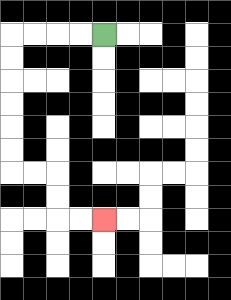{'start': '[4, 1]', 'end': '[4, 9]', 'path_directions': 'L,L,L,L,D,D,D,D,D,D,R,R,D,D,R,R', 'path_coordinates': '[[4, 1], [3, 1], [2, 1], [1, 1], [0, 1], [0, 2], [0, 3], [0, 4], [0, 5], [0, 6], [0, 7], [1, 7], [2, 7], [2, 8], [2, 9], [3, 9], [4, 9]]'}